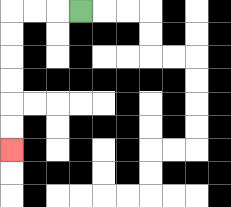{'start': '[3, 0]', 'end': '[0, 6]', 'path_directions': 'L,L,L,D,D,D,D,D,D', 'path_coordinates': '[[3, 0], [2, 0], [1, 0], [0, 0], [0, 1], [0, 2], [0, 3], [0, 4], [0, 5], [0, 6]]'}